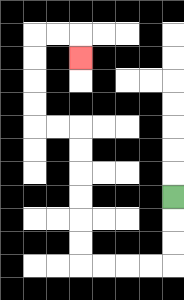{'start': '[7, 8]', 'end': '[3, 2]', 'path_directions': 'D,D,D,L,L,L,L,U,U,U,U,U,U,L,L,U,U,U,U,R,R,D', 'path_coordinates': '[[7, 8], [7, 9], [7, 10], [7, 11], [6, 11], [5, 11], [4, 11], [3, 11], [3, 10], [3, 9], [3, 8], [3, 7], [3, 6], [3, 5], [2, 5], [1, 5], [1, 4], [1, 3], [1, 2], [1, 1], [2, 1], [3, 1], [3, 2]]'}